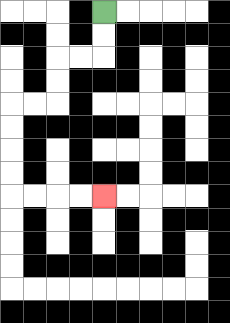{'start': '[4, 0]', 'end': '[4, 8]', 'path_directions': 'D,D,L,L,D,D,L,L,D,D,D,D,R,R,R,R', 'path_coordinates': '[[4, 0], [4, 1], [4, 2], [3, 2], [2, 2], [2, 3], [2, 4], [1, 4], [0, 4], [0, 5], [0, 6], [0, 7], [0, 8], [1, 8], [2, 8], [3, 8], [4, 8]]'}